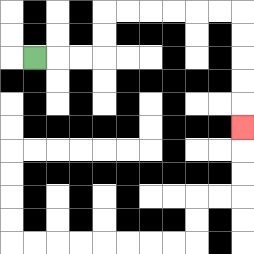{'start': '[1, 2]', 'end': '[10, 5]', 'path_directions': 'R,R,R,U,U,R,R,R,R,R,R,D,D,D,D,D', 'path_coordinates': '[[1, 2], [2, 2], [3, 2], [4, 2], [4, 1], [4, 0], [5, 0], [6, 0], [7, 0], [8, 0], [9, 0], [10, 0], [10, 1], [10, 2], [10, 3], [10, 4], [10, 5]]'}